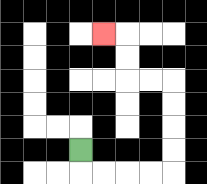{'start': '[3, 6]', 'end': '[4, 1]', 'path_directions': 'D,R,R,R,R,U,U,U,U,L,L,U,U,L', 'path_coordinates': '[[3, 6], [3, 7], [4, 7], [5, 7], [6, 7], [7, 7], [7, 6], [7, 5], [7, 4], [7, 3], [6, 3], [5, 3], [5, 2], [5, 1], [4, 1]]'}